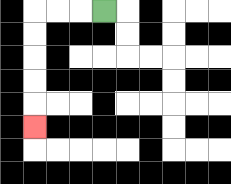{'start': '[4, 0]', 'end': '[1, 5]', 'path_directions': 'L,L,L,D,D,D,D,D', 'path_coordinates': '[[4, 0], [3, 0], [2, 0], [1, 0], [1, 1], [1, 2], [1, 3], [1, 4], [1, 5]]'}